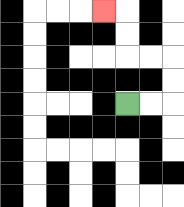{'start': '[5, 4]', 'end': '[4, 0]', 'path_directions': 'R,R,U,U,L,L,U,U,L', 'path_coordinates': '[[5, 4], [6, 4], [7, 4], [7, 3], [7, 2], [6, 2], [5, 2], [5, 1], [5, 0], [4, 0]]'}